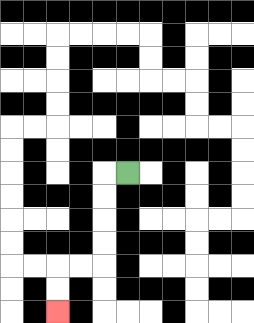{'start': '[5, 7]', 'end': '[2, 13]', 'path_directions': 'L,D,D,D,D,L,L,D,D', 'path_coordinates': '[[5, 7], [4, 7], [4, 8], [4, 9], [4, 10], [4, 11], [3, 11], [2, 11], [2, 12], [2, 13]]'}